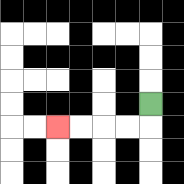{'start': '[6, 4]', 'end': '[2, 5]', 'path_directions': 'D,L,L,L,L', 'path_coordinates': '[[6, 4], [6, 5], [5, 5], [4, 5], [3, 5], [2, 5]]'}